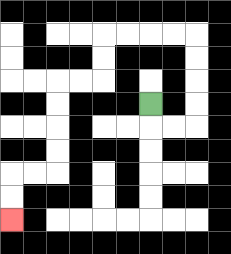{'start': '[6, 4]', 'end': '[0, 9]', 'path_directions': 'D,R,R,U,U,U,U,L,L,L,L,D,D,L,L,D,D,D,D,L,L,D,D', 'path_coordinates': '[[6, 4], [6, 5], [7, 5], [8, 5], [8, 4], [8, 3], [8, 2], [8, 1], [7, 1], [6, 1], [5, 1], [4, 1], [4, 2], [4, 3], [3, 3], [2, 3], [2, 4], [2, 5], [2, 6], [2, 7], [1, 7], [0, 7], [0, 8], [0, 9]]'}